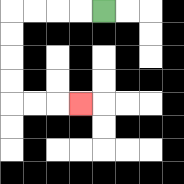{'start': '[4, 0]', 'end': '[3, 4]', 'path_directions': 'L,L,L,L,D,D,D,D,R,R,R', 'path_coordinates': '[[4, 0], [3, 0], [2, 0], [1, 0], [0, 0], [0, 1], [0, 2], [0, 3], [0, 4], [1, 4], [2, 4], [3, 4]]'}